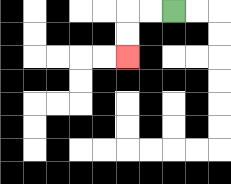{'start': '[7, 0]', 'end': '[5, 2]', 'path_directions': 'L,L,D,D', 'path_coordinates': '[[7, 0], [6, 0], [5, 0], [5, 1], [5, 2]]'}